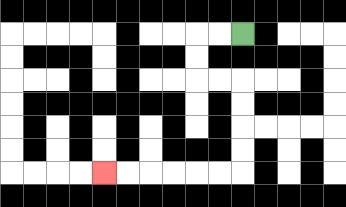{'start': '[10, 1]', 'end': '[4, 7]', 'path_directions': 'L,L,D,D,R,R,D,D,D,D,L,L,L,L,L,L', 'path_coordinates': '[[10, 1], [9, 1], [8, 1], [8, 2], [8, 3], [9, 3], [10, 3], [10, 4], [10, 5], [10, 6], [10, 7], [9, 7], [8, 7], [7, 7], [6, 7], [5, 7], [4, 7]]'}